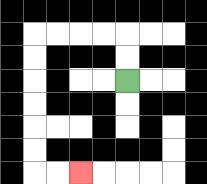{'start': '[5, 3]', 'end': '[3, 7]', 'path_directions': 'U,U,L,L,L,L,D,D,D,D,D,D,R,R', 'path_coordinates': '[[5, 3], [5, 2], [5, 1], [4, 1], [3, 1], [2, 1], [1, 1], [1, 2], [1, 3], [1, 4], [1, 5], [1, 6], [1, 7], [2, 7], [3, 7]]'}